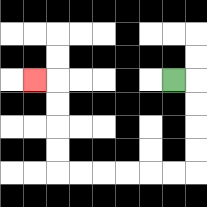{'start': '[7, 3]', 'end': '[1, 3]', 'path_directions': 'R,D,D,D,D,L,L,L,L,L,L,U,U,U,U,L', 'path_coordinates': '[[7, 3], [8, 3], [8, 4], [8, 5], [8, 6], [8, 7], [7, 7], [6, 7], [5, 7], [4, 7], [3, 7], [2, 7], [2, 6], [2, 5], [2, 4], [2, 3], [1, 3]]'}